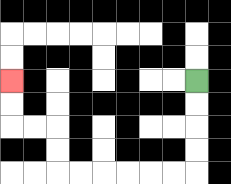{'start': '[8, 3]', 'end': '[0, 3]', 'path_directions': 'D,D,D,D,L,L,L,L,L,L,U,U,L,L,U,U', 'path_coordinates': '[[8, 3], [8, 4], [8, 5], [8, 6], [8, 7], [7, 7], [6, 7], [5, 7], [4, 7], [3, 7], [2, 7], [2, 6], [2, 5], [1, 5], [0, 5], [0, 4], [0, 3]]'}